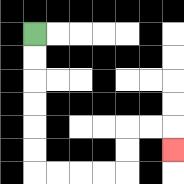{'start': '[1, 1]', 'end': '[7, 6]', 'path_directions': 'D,D,D,D,D,D,R,R,R,R,U,U,R,R,D', 'path_coordinates': '[[1, 1], [1, 2], [1, 3], [1, 4], [1, 5], [1, 6], [1, 7], [2, 7], [3, 7], [4, 7], [5, 7], [5, 6], [5, 5], [6, 5], [7, 5], [7, 6]]'}